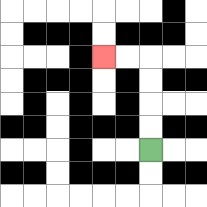{'start': '[6, 6]', 'end': '[4, 2]', 'path_directions': 'U,U,U,U,L,L', 'path_coordinates': '[[6, 6], [6, 5], [6, 4], [6, 3], [6, 2], [5, 2], [4, 2]]'}